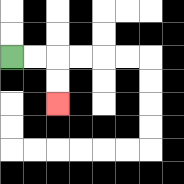{'start': '[0, 2]', 'end': '[2, 4]', 'path_directions': 'R,R,D,D', 'path_coordinates': '[[0, 2], [1, 2], [2, 2], [2, 3], [2, 4]]'}